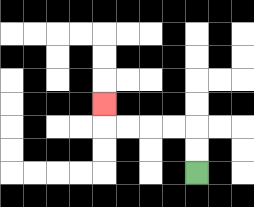{'start': '[8, 7]', 'end': '[4, 4]', 'path_directions': 'U,U,L,L,L,L,U', 'path_coordinates': '[[8, 7], [8, 6], [8, 5], [7, 5], [6, 5], [5, 5], [4, 5], [4, 4]]'}